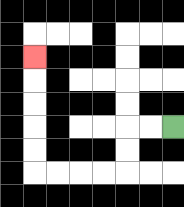{'start': '[7, 5]', 'end': '[1, 2]', 'path_directions': 'L,L,D,D,L,L,L,L,U,U,U,U,U', 'path_coordinates': '[[7, 5], [6, 5], [5, 5], [5, 6], [5, 7], [4, 7], [3, 7], [2, 7], [1, 7], [1, 6], [1, 5], [1, 4], [1, 3], [1, 2]]'}